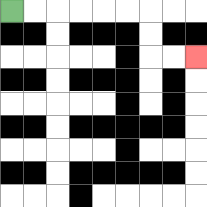{'start': '[0, 0]', 'end': '[8, 2]', 'path_directions': 'R,R,R,R,R,R,D,D,R,R', 'path_coordinates': '[[0, 0], [1, 0], [2, 0], [3, 0], [4, 0], [5, 0], [6, 0], [6, 1], [6, 2], [7, 2], [8, 2]]'}